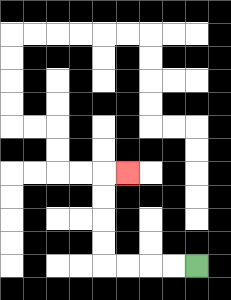{'start': '[8, 11]', 'end': '[5, 7]', 'path_directions': 'L,L,L,L,U,U,U,U,R', 'path_coordinates': '[[8, 11], [7, 11], [6, 11], [5, 11], [4, 11], [4, 10], [4, 9], [4, 8], [4, 7], [5, 7]]'}